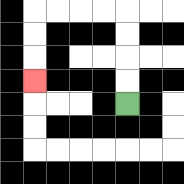{'start': '[5, 4]', 'end': '[1, 3]', 'path_directions': 'U,U,U,U,L,L,L,L,D,D,D', 'path_coordinates': '[[5, 4], [5, 3], [5, 2], [5, 1], [5, 0], [4, 0], [3, 0], [2, 0], [1, 0], [1, 1], [1, 2], [1, 3]]'}